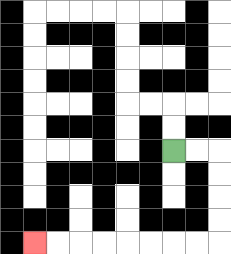{'start': '[7, 6]', 'end': '[1, 10]', 'path_directions': 'R,R,D,D,D,D,L,L,L,L,L,L,L,L', 'path_coordinates': '[[7, 6], [8, 6], [9, 6], [9, 7], [9, 8], [9, 9], [9, 10], [8, 10], [7, 10], [6, 10], [5, 10], [4, 10], [3, 10], [2, 10], [1, 10]]'}